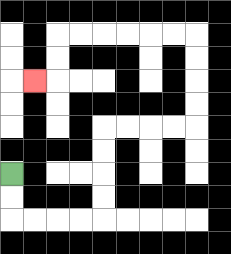{'start': '[0, 7]', 'end': '[1, 3]', 'path_directions': 'D,D,R,R,R,R,U,U,U,U,R,R,R,R,U,U,U,U,L,L,L,L,L,L,D,D,L', 'path_coordinates': '[[0, 7], [0, 8], [0, 9], [1, 9], [2, 9], [3, 9], [4, 9], [4, 8], [4, 7], [4, 6], [4, 5], [5, 5], [6, 5], [7, 5], [8, 5], [8, 4], [8, 3], [8, 2], [8, 1], [7, 1], [6, 1], [5, 1], [4, 1], [3, 1], [2, 1], [2, 2], [2, 3], [1, 3]]'}